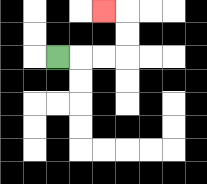{'start': '[2, 2]', 'end': '[4, 0]', 'path_directions': 'R,R,R,U,U,L', 'path_coordinates': '[[2, 2], [3, 2], [4, 2], [5, 2], [5, 1], [5, 0], [4, 0]]'}